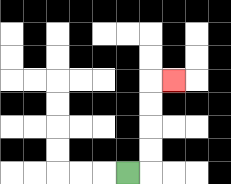{'start': '[5, 7]', 'end': '[7, 3]', 'path_directions': 'R,U,U,U,U,R', 'path_coordinates': '[[5, 7], [6, 7], [6, 6], [6, 5], [6, 4], [6, 3], [7, 3]]'}